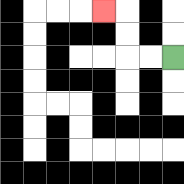{'start': '[7, 2]', 'end': '[4, 0]', 'path_directions': 'L,L,U,U,L', 'path_coordinates': '[[7, 2], [6, 2], [5, 2], [5, 1], [5, 0], [4, 0]]'}